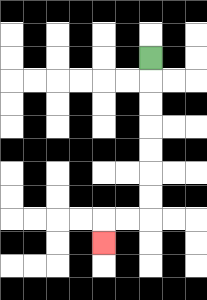{'start': '[6, 2]', 'end': '[4, 10]', 'path_directions': 'D,D,D,D,D,D,D,L,L,D', 'path_coordinates': '[[6, 2], [6, 3], [6, 4], [6, 5], [6, 6], [6, 7], [6, 8], [6, 9], [5, 9], [4, 9], [4, 10]]'}